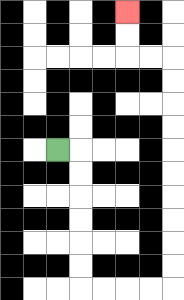{'start': '[2, 6]', 'end': '[5, 0]', 'path_directions': 'R,D,D,D,D,D,D,R,R,R,R,U,U,U,U,U,U,U,U,U,U,L,L,U,U', 'path_coordinates': '[[2, 6], [3, 6], [3, 7], [3, 8], [3, 9], [3, 10], [3, 11], [3, 12], [4, 12], [5, 12], [6, 12], [7, 12], [7, 11], [7, 10], [7, 9], [7, 8], [7, 7], [7, 6], [7, 5], [7, 4], [7, 3], [7, 2], [6, 2], [5, 2], [5, 1], [5, 0]]'}